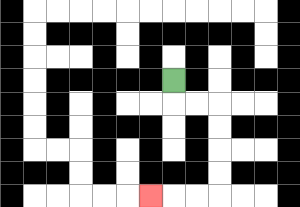{'start': '[7, 3]', 'end': '[6, 8]', 'path_directions': 'D,R,R,D,D,D,D,L,L,L', 'path_coordinates': '[[7, 3], [7, 4], [8, 4], [9, 4], [9, 5], [9, 6], [9, 7], [9, 8], [8, 8], [7, 8], [6, 8]]'}